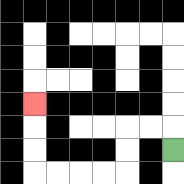{'start': '[7, 6]', 'end': '[1, 4]', 'path_directions': 'U,L,L,D,D,L,L,L,L,U,U,U', 'path_coordinates': '[[7, 6], [7, 5], [6, 5], [5, 5], [5, 6], [5, 7], [4, 7], [3, 7], [2, 7], [1, 7], [1, 6], [1, 5], [1, 4]]'}